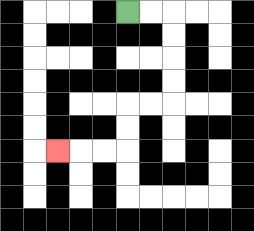{'start': '[5, 0]', 'end': '[2, 6]', 'path_directions': 'R,R,D,D,D,D,L,L,D,D,L,L,L', 'path_coordinates': '[[5, 0], [6, 0], [7, 0], [7, 1], [7, 2], [7, 3], [7, 4], [6, 4], [5, 4], [5, 5], [5, 6], [4, 6], [3, 6], [2, 6]]'}